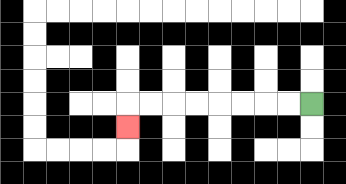{'start': '[13, 4]', 'end': '[5, 5]', 'path_directions': 'L,L,L,L,L,L,L,L,D', 'path_coordinates': '[[13, 4], [12, 4], [11, 4], [10, 4], [9, 4], [8, 4], [7, 4], [6, 4], [5, 4], [5, 5]]'}